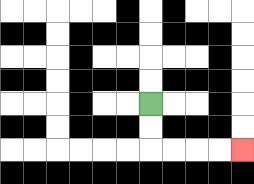{'start': '[6, 4]', 'end': '[10, 6]', 'path_directions': 'D,D,R,R,R,R', 'path_coordinates': '[[6, 4], [6, 5], [6, 6], [7, 6], [8, 6], [9, 6], [10, 6]]'}